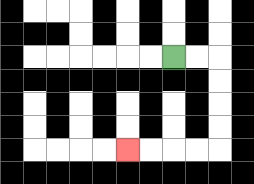{'start': '[7, 2]', 'end': '[5, 6]', 'path_directions': 'R,R,D,D,D,D,L,L,L,L', 'path_coordinates': '[[7, 2], [8, 2], [9, 2], [9, 3], [9, 4], [9, 5], [9, 6], [8, 6], [7, 6], [6, 6], [5, 6]]'}